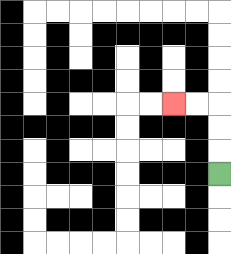{'start': '[9, 7]', 'end': '[7, 4]', 'path_directions': 'U,U,U,L,L', 'path_coordinates': '[[9, 7], [9, 6], [9, 5], [9, 4], [8, 4], [7, 4]]'}